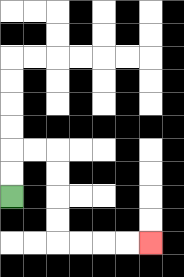{'start': '[0, 8]', 'end': '[6, 10]', 'path_directions': 'U,U,R,R,D,D,D,D,R,R,R,R', 'path_coordinates': '[[0, 8], [0, 7], [0, 6], [1, 6], [2, 6], [2, 7], [2, 8], [2, 9], [2, 10], [3, 10], [4, 10], [5, 10], [6, 10]]'}